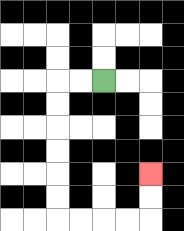{'start': '[4, 3]', 'end': '[6, 7]', 'path_directions': 'L,L,D,D,D,D,D,D,R,R,R,R,U,U', 'path_coordinates': '[[4, 3], [3, 3], [2, 3], [2, 4], [2, 5], [2, 6], [2, 7], [2, 8], [2, 9], [3, 9], [4, 9], [5, 9], [6, 9], [6, 8], [6, 7]]'}